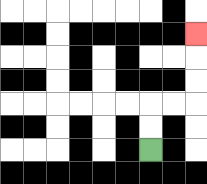{'start': '[6, 6]', 'end': '[8, 1]', 'path_directions': 'U,U,R,R,U,U,U', 'path_coordinates': '[[6, 6], [6, 5], [6, 4], [7, 4], [8, 4], [8, 3], [8, 2], [8, 1]]'}